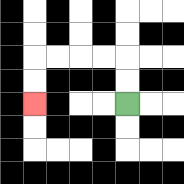{'start': '[5, 4]', 'end': '[1, 4]', 'path_directions': 'U,U,L,L,L,L,D,D', 'path_coordinates': '[[5, 4], [5, 3], [5, 2], [4, 2], [3, 2], [2, 2], [1, 2], [1, 3], [1, 4]]'}